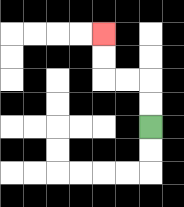{'start': '[6, 5]', 'end': '[4, 1]', 'path_directions': 'U,U,L,L,U,U', 'path_coordinates': '[[6, 5], [6, 4], [6, 3], [5, 3], [4, 3], [4, 2], [4, 1]]'}